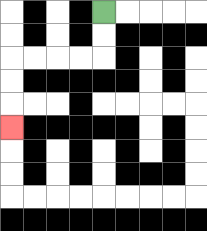{'start': '[4, 0]', 'end': '[0, 5]', 'path_directions': 'D,D,L,L,L,L,D,D,D', 'path_coordinates': '[[4, 0], [4, 1], [4, 2], [3, 2], [2, 2], [1, 2], [0, 2], [0, 3], [0, 4], [0, 5]]'}